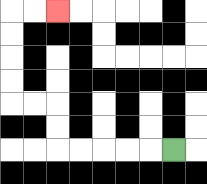{'start': '[7, 6]', 'end': '[2, 0]', 'path_directions': 'L,L,L,L,L,U,U,L,L,U,U,U,U,R,R', 'path_coordinates': '[[7, 6], [6, 6], [5, 6], [4, 6], [3, 6], [2, 6], [2, 5], [2, 4], [1, 4], [0, 4], [0, 3], [0, 2], [0, 1], [0, 0], [1, 0], [2, 0]]'}